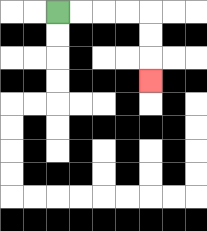{'start': '[2, 0]', 'end': '[6, 3]', 'path_directions': 'R,R,R,R,D,D,D', 'path_coordinates': '[[2, 0], [3, 0], [4, 0], [5, 0], [6, 0], [6, 1], [6, 2], [6, 3]]'}